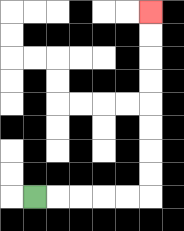{'start': '[1, 8]', 'end': '[6, 0]', 'path_directions': 'R,R,R,R,R,U,U,U,U,U,U,U,U', 'path_coordinates': '[[1, 8], [2, 8], [3, 8], [4, 8], [5, 8], [6, 8], [6, 7], [6, 6], [6, 5], [6, 4], [6, 3], [6, 2], [6, 1], [6, 0]]'}